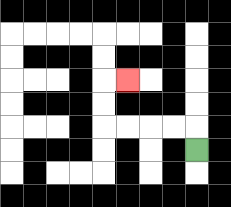{'start': '[8, 6]', 'end': '[5, 3]', 'path_directions': 'U,L,L,L,L,U,U,R', 'path_coordinates': '[[8, 6], [8, 5], [7, 5], [6, 5], [5, 5], [4, 5], [4, 4], [4, 3], [5, 3]]'}